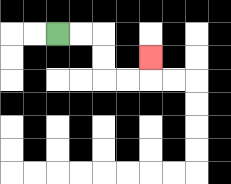{'start': '[2, 1]', 'end': '[6, 2]', 'path_directions': 'R,R,D,D,R,R,U', 'path_coordinates': '[[2, 1], [3, 1], [4, 1], [4, 2], [4, 3], [5, 3], [6, 3], [6, 2]]'}